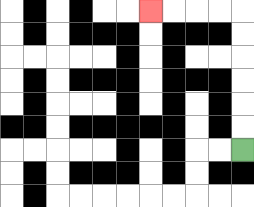{'start': '[10, 6]', 'end': '[6, 0]', 'path_directions': 'U,U,U,U,U,U,L,L,L,L', 'path_coordinates': '[[10, 6], [10, 5], [10, 4], [10, 3], [10, 2], [10, 1], [10, 0], [9, 0], [8, 0], [7, 0], [6, 0]]'}